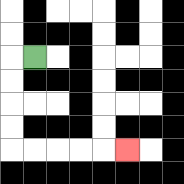{'start': '[1, 2]', 'end': '[5, 6]', 'path_directions': 'L,D,D,D,D,R,R,R,R,R', 'path_coordinates': '[[1, 2], [0, 2], [0, 3], [0, 4], [0, 5], [0, 6], [1, 6], [2, 6], [3, 6], [4, 6], [5, 6]]'}